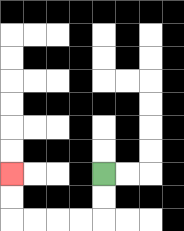{'start': '[4, 7]', 'end': '[0, 7]', 'path_directions': 'D,D,L,L,L,L,U,U', 'path_coordinates': '[[4, 7], [4, 8], [4, 9], [3, 9], [2, 9], [1, 9], [0, 9], [0, 8], [0, 7]]'}